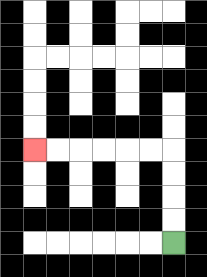{'start': '[7, 10]', 'end': '[1, 6]', 'path_directions': 'U,U,U,U,L,L,L,L,L,L', 'path_coordinates': '[[7, 10], [7, 9], [7, 8], [7, 7], [7, 6], [6, 6], [5, 6], [4, 6], [3, 6], [2, 6], [1, 6]]'}